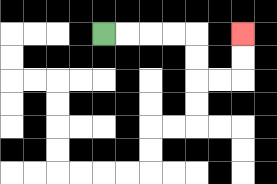{'start': '[4, 1]', 'end': '[10, 1]', 'path_directions': 'R,R,R,R,D,D,R,R,U,U', 'path_coordinates': '[[4, 1], [5, 1], [6, 1], [7, 1], [8, 1], [8, 2], [8, 3], [9, 3], [10, 3], [10, 2], [10, 1]]'}